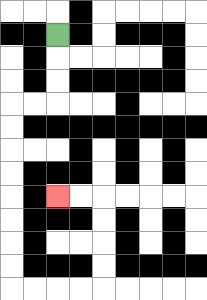{'start': '[2, 1]', 'end': '[2, 8]', 'path_directions': 'D,D,D,L,L,D,D,D,D,D,D,D,D,R,R,R,R,U,U,U,U,L,L', 'path_coordinates': '[[2, 1], [2, 2], [2, 3], [2, 4], [1, 4], [0, 4], [0, 5], [0, 6], [0, 7], [0, 8], [0, 9], [0, 10], [0, 11], [0, 12], [1, 12], [2, 12], [3, 12], [4, 12], [4, 11], [4, 10], [4, 9], [4, 8], [3, 8], [2, 8]]'}